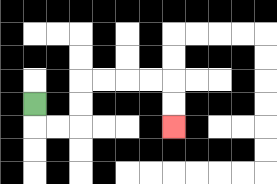{'start': '[1, 4]', 'end': '[7, 5]', 'path_directions': 'D,R,R,U,U,R,R,R,R,D,D', 'path_coordinates': '[[1, 4], [1, 5], [2, 5], [3, 5], [3, 4], [3, 3], [4, 3], [5, 3], [6, 3], [7, 3], [7, 4], [7, 5]]'}